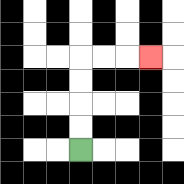{'start': '[3, 6]', 'end': '[6, 2]', 'path_directions': 'U,U,U,U,R,R,R', 'path_coordinates': '[[3, 6], [3, 5], [3, 4], [3, 3], [3, 2], [4, 2], [5, 2], [6, 2]]'}